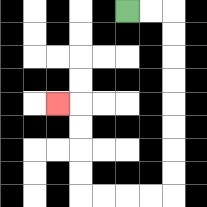{'start': '[5, 0]', 'end': '[2, 4]', 'path_directions': 'R,R,D,D,D,D,D,D,D,D,L,L,L,L,U,U,U,U,L', 'path_coordinates': '[[5, 0], [6, 0], [7, 0], [7, 1], [7, 2], [7, 3], [7, 4], [7, 5], [7, 6], [7, 7], [7, 8], [6, 8], [5, 8], [4, 8], [3, 8], [3, 7], [3, 6], [3, 5], [3, 4], [2, 4]]'}